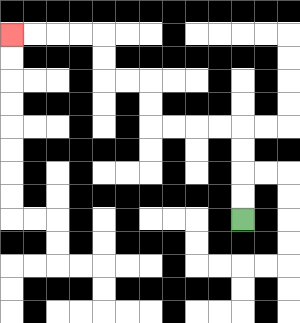{'start': '[10, 9]', 'end': '[0, 1]', 'path_directions': 'U,U,U,U,L,L,L,L,U,U,L,L,U,U,L,L,L,L', 'path_coordinates': '[[10, 9], [10, 8], [10, 7], [10, 6], [10, 5], [9, 5], [8, 5], [7, 5], [6, 5], [6, 4], [6, 3], [5, 3], [4, 3], [4, 2], [4, 1], [3, 1], [2, 1], [1, 1], [0, 1]]'}